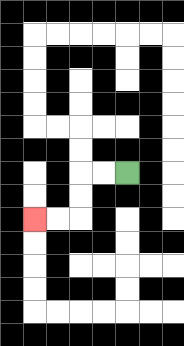{'start': '[5, 7]', 'end': '[1, 9]', 'path_directions': 'L,L,D,D,L,L', 'path_coordinates': '[[5, 7], [4, 7], [3, 7], [3, 8], [3, 9], [2, 9], [1, 9]]'}